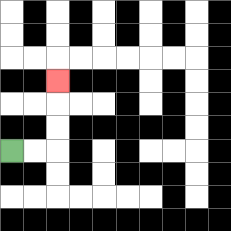{'start': '[0, 6]', 'end': '[2, 3]', 'path_directions': 'R,R,U,U,U', 'path_coordinates': '[[0, 6], [1, 6], [2, 6], [2, 5], [2, 4], [2, 3]]'}